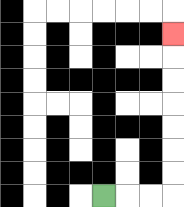{'start': '[4, 8]', 'end': '[7, 1]', 'path_directions': 'R,R,R,U,U,U,U,U,U,U', 'path_coordinates': '[[4, 8], [5, 8], [6, 8], [7, 8], [7, 7], [7, 6], [7, 5], [7, 4], [7, 3], [7, 2], [7, 1]]'}